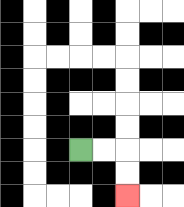{'start': '[3, 6]', 'end': '[5, 8]', 'path_directions': 'R,R,D,D', 'path_coordinates': '[[3, 6], [4, 6], [5, 6], [5, 7], [5, 8]]'}